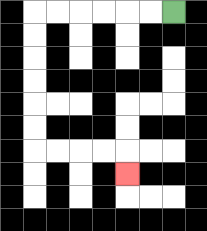{'start': '[7, 0]', 'end': '[5, 7]', 'path_directions': 'L,L,L,L,L,L,D,D,D,D,D,D,R,R,R,R,D', 'path_coordinates': '[[7, 0], [6, 0], [5, 0], [4, 0], [3, 0], [2, 0], [1, 0], [1, 1], [1, 2], [1, 3], [1, 4], [1, 5], [1, 6], [2, 6], [3, 6], [4, 6], [5, 6], [5, 7]]'}